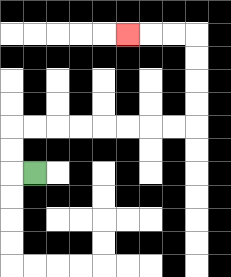{'start': '[1, 7]', 'end': '[5, 1]', 'path_directions': 'L,U,U,R,R,R,R,R,R,R,R,U,U,U,U,L,L,L', 'path_coordinates': '[[1, 7], [0, 7], [0, 6], [0, 5], [1, 5], [2, 5], [3, 5], [4, 5], [5, 5], [6, 5], [7, 5], [8, 5], [8, 4], [8, 3], [8, 2], [8, 1], [7, 1], [6, 1], [5, 1]]'}